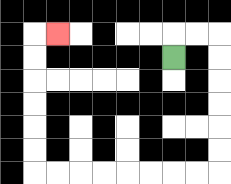{'start': '[7, 2]', 'end': '[2, 1]', 'path_directions': 'U,R,R,D,D,D,D,D,D,L,L,L,L,L,L,L,L,U,U,U,U,U,U,R', 'path_coordinates': '[[7, 2], [7, 1], [8, 1], [9, 1], [9, 2], [9, 3], [9, 4], [9, 5], [9, 6], [9, 7], [8, 7], [7, 7], [6, 7], [5, 7], [4, 7], [3, 7], [2, 7], [1, 7], [1, 6], [1, 5], [1, 4], [1, 3], [1, 2], [1, 1], [2, 1]]'}